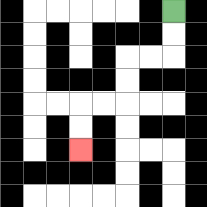{'start': '[7, 0]', 'end': '[3, 6]', 'path_directions': 'D,D,L,L,D,D,L,L,D,D', 'path_coordinates': '[[7, 0], [7, 1], [7, 2], [6, 2], [5, 2], [5, 3], [5, 4], [4, 4], [3, 4], [3, 5], [3, 6]]'}